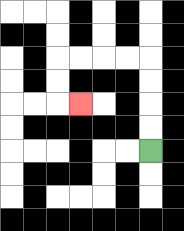{'start': '[6, 6]', 'end': '[3, 4]', 'path_directions': 'U,U,U,U,L,L,L,L,D,D,R', 'path_coordinates': '[[6, 6], [6, 5], [6, 4], [6, 3], [6, 2], [5, 2], [4, 2], [3, 2], [2, 2], [2, 3], [2, 4], [3, 4]]'}